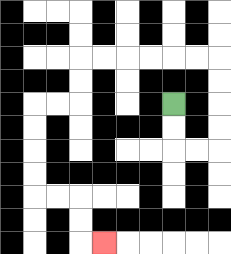{'start': '[7, 4]', 'end': '[4, 10]', 'path_directions': 'D,D,R,R,U,U,U,U,L,L,L,L,L,L,D,D,L,L,D,D,D,D,R,R,D,D,R', 'path_coordinates': '[[7, 4], [7, 5], [7, 6], [8, 6], [9, 6], [9, 5], [9, 4], [9, 3], [9, 2], [8, 2], [7, 2], [6, 2], [5, 2], [4, 2], [3, 2], [3, 3], [3, 4], [2, 4], [1, 4], [1, 5], [1, 6], [1, 7], [1, 8], [2, 8], [3, 8], [3, 9], [3, 10], [4, 10]]'}